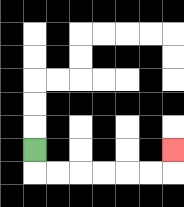{'start': '[1, 6]', 'end': '[7, 6]', 'path_directions': 'D,R,R,R,R,R,R,U', 'path_coordinates': '[[1, 6], [1, 7], [2, 7], [3, 7], [4, 7], [5, 7], [6, 7], [7, 7], [7, 6]]'}